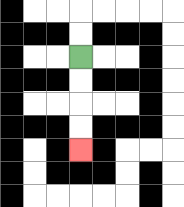{'start': '[3, 2]', 'end': '[3, 6]', 'path_directions': 'D,D,D,D', 'path_coordinates': '[[3, 2], [3, 3], [3, 4], [3, 5], [3, 6]]'}